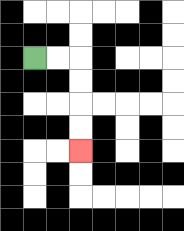{'start': '[1, 2]', 'end': '[3, 6]', 'path_directions': 'R,R,D,D,D,D', 'path_coordinates': '[[1, 2], [2, 2], [3, 2], [3, 3], [3, 4], [3, 5], [3, 6]]'}